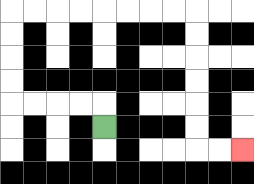{'start': '[4, 5]', 'end': '[10, 6]', 'path_directions': 'U,L,L,L,L,U,U,U,U,R,R,R,R,R,R,R,R,D,D,D,D,D,D,R,R', 'path_coordinates': '[[4, 5], [4, 4], [3, 4], [2, 4], [1, 4], [0, 4], [0, 3], [0, 2], [0, 1], [0, 0], [1, 0], [2, 0], [3, 0], [4, 0], [5, 0], [6, 0], [7, 0], [8, 0], [8, 1], [8, 2], [8, 3], [8, 4], [8, 5], [8, 6], [9, 6], [10, 6]]'}